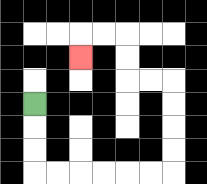{'start': '[1, 4]', 'end': '[3, 2]', 'path_directions': 'D,D,D,R,R,R,R,R,R,U,U,U,U,L,L,U,U,L,L,D', 'path_coordinates': '[[1, 4], [1, 5], [1, 6], [1, 7], [2, 7], [3, 7], [4, 7], [5, 7], [6, 7], [7, 7], [7, 6], [7, 5], [7, 4], [7, 3], [6, 3], [5, 3], [5, 2], [5, 1], [4, 1], [3, 1], [3, 2]]'}